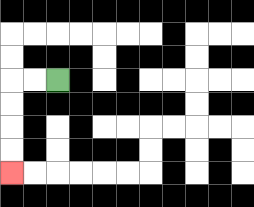{'start': '[2, 3]', 'end': '[0, 7]', 'path_directions': 'L,L,D,D,D,D', 'path_coordinates': '[[2, 3], [1, 3], [0, 3], [0, 4], [0, 5], [0, 6], [0, 7]]'}